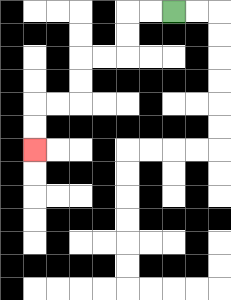{'start': '[7, 0]', 'end': '[1, 6]', 'path_directions': 'L,L,D,D,L,L,D,D,L,L,D,D', 'path_coordinates': '[[7, 0], [6, 0], [5, 0], [5, 1], [5, 2], [4, 2], [3, 2], [3, 3], [3, 4], [2, 4], [1, 4], [1, 5], [1, 6]]'}